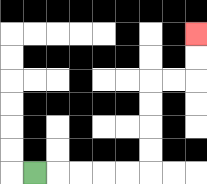{'start': '[1, 7]', 'end': '[8, 1]', 'path_directions': 'R,R,R,R,R,U,U,U,U,R,R,U,U', 'path_coordinates': '[[1, 7], [2, 7], [3, 7], [4, 7], [5, 7], [6, 7], [6, 6], [6, 5], [6, 4], [6, 3], [7, 3], [8, 3], [8, 2], [8, 1]]'}